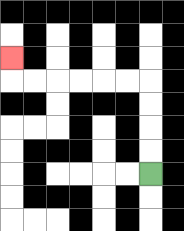{'start': '[6, 7]', 'end': '[0, 2]', 'path_directions': 'U,U,U,U,L,L,L,L,L,L,U', 'path_coordinates': '[[6, 7], [6, 6], [6, 5], [6, 4], [6, 3], [5, 3], [4, 3], [3, 3], [2, 3], [1, 3], [0, 3], [0, 2]]'}